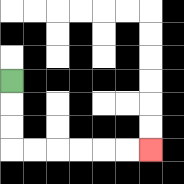{'start': '[0, 3]', 'end': '[6, 6]', 'path_directions': 'D,D,D,R,R,R,R,R,R', 'path_coordinates': '[[0, 3], [0, 4], [0, 5], [0, 6], [1, 6], [2, 6], [3, 6], [4, 6], [5, 6], [6, 6]]'}